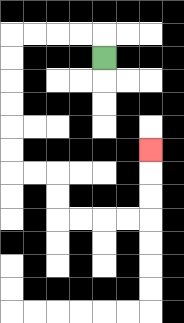{'start': '[4, 2]', 'end': '[6, 6]', 'path_directions': 'U,L,L,L,L,D,D,D,D,D,D,R,R,D,D,R,R,R,R,U,U,U', 'path_coordinates': '[[4, 2], [4, 1], [3, 1], [2, 1], [1, 1], [0, 1], [0, 2], [0, 3], [0, 4], [0, 5], [0, 6], [0, 7], [1, 7], [2, 7], [2, 8], [2, 9], [3, 9], [4, 9], [5, 9], [6, 9], [6, 8], [6, 7], [6, 6]]'}